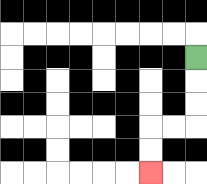{'start': '[8, 2]', 'end': '[6, 7]', 'path_directions': 'D,D,D,L,L,D,D', 'path_coordinates': '[[8, 2], [8, 3], [8, 4], [8, 5], [7, 5], [6, 5], [6, 6], [6, 7]]'}